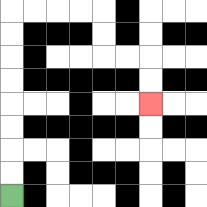{'start': '[0, 8]', 'end': '[6, 4]', 'path_directions': 'U,U,U,U,U,U,U,U,R,R,R,R,D,D,R,R,D,D', 'path_coordinates': '[[0, 8], [0, 7], [0, 6], [0, 5], [0, 4], [0, 3], [0, 2], [0, 1], [0, 0], [1, 0], [2, 0], [3, 0], [4, 0], [4, 1], [4, 2], [5, 2], [6, 2], [6, 3], [6, 4]]'}